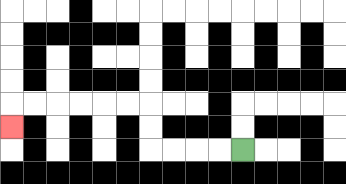{'start': '[10, 6]', 'end': '[0, 5]', 'path_directions': 'L,L,L,L,U,U,L,L,L,L,L,L,D', 'path_coordinates': '[[10, 6], [9, 6], [8, 6], [7, 6], [6, 6], [6, 5], [6, 4], [5, 4], [4, 4], [3, 4], [2, 4], [1, 4], [0, 4], [0, 5]]'}